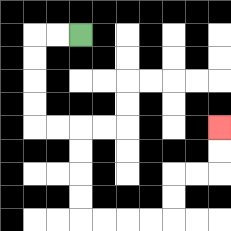{'start': '[3, 1]', 'end': '[9, 5]', 'path_directions': 'L,L,D,D,D,D,R,R,D,D,D,D,R,R,R,R,U,U,R,R,U,U', 'path_coordinates': '[[3, 1], [2, 1], [1, 1], [1, 2], [1, 3], [1, 4], [1, 5], [2, 5], [3, 5], [3, 6], [3, 7], [3, 8], [3, 9], [4, 9], [5, 9], [6, 9], [7, 9], [7, 8], [7, 7], [8, 7], [9, 7], [9, 6], [9, 5]]'}